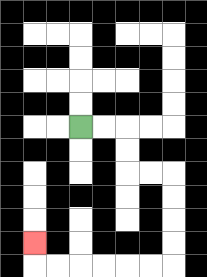{'start': '[3, 5]', 'end': '[1, 10]', 'path_directions': 'R,R,D,D,R,R,D,D,D,D,L,L,L,L,L,L,U', 'path_coordinates': '[[3, 5], [4, 5], [5, 5], [5, 6], [5, 7], [6, 7], [7, 7], [7, 8], [7, 9], [7, 10], [7, 11], [6, 11], [5, 11], [4, 11], [3, 11], [2, 11], [1, 11], [1, 10]]'}